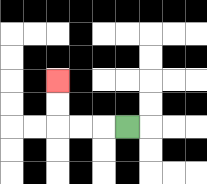{'start': '[5, 5]', 'end': '[2, 3]', 'path_directions': 'L,L,L,U,U', 'path_coordinates': '[[5, 5], [4, 5], [3, 5], [2, 5], [2, 4], [2, 3]]'}